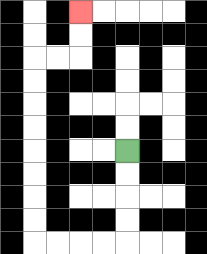{'start': '[5, 6]', 'end': '[3, 0]', 'path_directions': 'D,D,D,D,L,L,L,L,U,U,U,U,U,U,U,U,R,R,U,U', 'path_coordinates': '[[5, 6], [5, 7], [5, 8], [5, 9], [5, 10], [4, 10], [3, 10], [2, 10], [1, 10], [1, 9], [1, 8], [1, 7], [1, 6], [1, 5], [1, 4], [1, 3], [1, 2], [2, 2], [3, 2], [3, 1], [3, 0]]'}